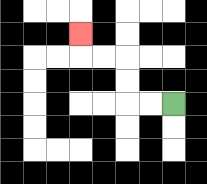{'start': '[7, 4]', 'end': '[3, 1]', 'path_directions': 'L,L,U,U,L,L,U', 'path_coordinates': '[[7, 4], [6, 4], [5, 4], [5, 3], [5, 2], [4, 2], [3, 2], [3, 1]]'}